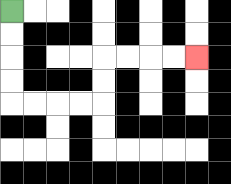{'start': '[0, 0]', 'end': '[8, 2]', 'path_directions': 'D,D,D,D,R,R,R,R,U,U,R,R,R,R', 'path_coordinates': '[[0, 0], [0, 1], [0, 2], [0, 3], [0, 4], [1, 4], [2, 4], [3, 4], [4, 4], [4, 3], [4, 2], [5, 2], [6, 2], [7, 2], [8, 2]]'}